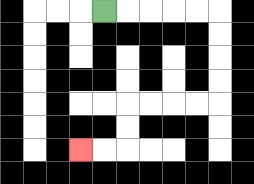{'start': '[4, 0]', 'end': '[3, 6]', 'path_directions': 'R,R,R,R,R,D,D,D,D,L,L,L,L,D,D,L,L', 'path_coordinates': '[[4, 0], [5, 0], [6, 0], [7, 0], [8, 0], [9, 0], [9, 1], [9, 2], [9, 3], [9, 4], [8, 4], [7, 4], [6, 4], [5, 4], [5, 5], [5, 6], [4, 6], [3, 6]]'}